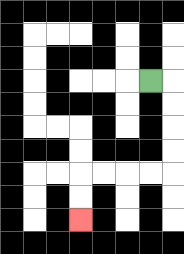{'start': '[6, 3]', 'end': '[3, 9]', 'path_directions': 'R,D,D,D,D,L,L,L,L,D,D', 'path_coordinates': '[[6, 3], [7, 3], [7, 4], [7, 5], [7, 6], [7, 7], [6, 7], [5, 7], [4, 7], [3, 7], [3, 8], [3, 9]]'}